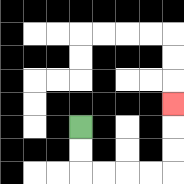{'start': '[3, 5]', 'end': '[7, 4]', 'path_directions': 'D,D,R,R,R,R,U,U,U', 'path_coordinates': '[[3, 5], [3, 6], [3, 7], [4, 7], [5, 7], [6, 7], [7, 7], [7, 6], [7, 5], [7, 4]]'}